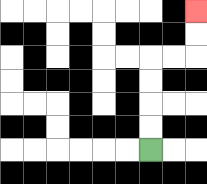{'start': '[6, 6]', 'end': '[8, 0]', 'path_directions': 'U,U,U,U,R,R,U,U', 'path_coordinates': '[[6, 6], [6, 5], [6, 4], [6, 3], [6, 2], [7, 2], [8, 2], [8, 1], [8, 0]]'}